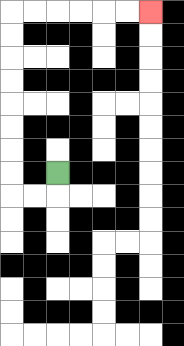{'start': '[2, 7]', 'end': '[6, 0]', 'path_directions': 'D,L,L,U,U,U,U,U,U,U,U,R,R,R,R,R,R', 'path_coordinates': '[[2, 7], [2, 8], [1, 8], [0, 8], [0, 7], [0, 6], [0, 5], [0, 4], [0, 3], [0, 2], [0, 1], [0, 0], [1, 0], [2, 0], [3, 0], [4, 0], [5, 0], [6, 0]]'}